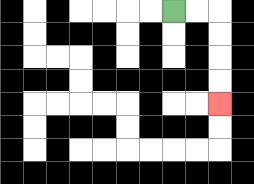{'start': '[7, 0]', 'end': '[9, 4]', 'path_directions': 'R,R,D,D,D,D', 'path_coordinates': '[[7, 0], [8, 0], [9, 0], [9, 1], [9, 2], [9, 3], [9, 4]]'}